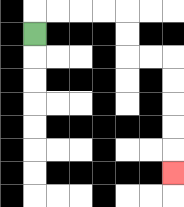{'start': '[1, 1]', 'end': '[7, 7]', 'path_directions': 'U,R,R,R,R,D,D,R,R,D,D,D,D,D', 'path_coordinates': '[[1, 1], [1, 0], [2, 0], [3, 0], [4, 0], [5, 0], [5, 1], [5, 2], [6, 2], [7, 2], [7, 3], [7, 4], [7, 5], [7, 6], [7, 7]]'}